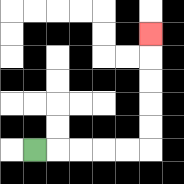{'start': '[1, 6]', 'end': '[6, 1]', 'path_directions': 'R,R,R,R,R,U,U,U,U,U', 'path_coordinates': '[[1, 6], [2, 6], [3, 6], [4, 6], [5, 6], [6, 6], [6, 5], [6, 4], [6, 3], [6, 2], [6, 1]]'}